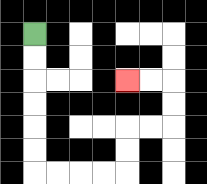{'start': '[1, 1]', 'end': '[5, 3]', 'path_directions': 'D,D,D,D,D,D,R,R,R,R,U,U,R,R,U,U,L,L', 'path_coordinates': '[[1, 1], [1, 2], [1, 3], [1, 4], [1, 5], [1, 6], [1, 7], [2, 7], [3, 7], [4, 7], [5, 7], [5, 6], [5, 5], [6, 5], [7, 5], [7, 4], [7, 3], [6, 3], [5, 3]]'}